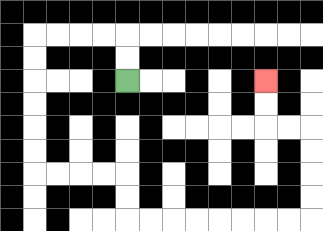{'start': '[5, 3]', 'end': '[11, 3]', 'path_directions': 'U,U,L,L,L,L,D,D,D,D,D,D,R,R,R,R,D,D,R,R,R,R,R,R,R,R,U,U,U,U,L,L,U,U', 'path_coordinates': '[[5, 3], [5, 2], [5, 1], [4, 1], [3, 1], [2, 1], [1, 1], [1, 2], [1, 3], [1, 4], [1, 5], [1, 6], [1, 7], [2, 7], [3, 7], [4, 7], [5, 7], [5, 8], [5, 9], [6, 9], [7, 9], [8, 9], [9, 9], [10, 9], [11, 9], [12, 9], [13, 9], [13, 8], [13, 7], [13, 6], [13, 5], [12, 5], [11, 5], [11, 4], [11, 3]]'}